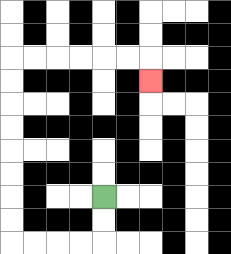{'start': '[4, 8]', 'end': '[6, 3]', 'path_directions': 'D,D,L,L,L,L,U,U,U,U,U,U,U,U,R,R,R,R,R,R,D', 'path_coordinates': '[[4, 8], [4, 9], [4, 10], [3, 10], [2, 10], [1, 10], [0, 10], [0, 9], [0, 8], [0, 7], [0, 6], [0, 5], [0, 4], [0, 3], [0, 2], [1, 2], [2, 2], [3, 2], [4, 2], [5, 2], [6, 2], [6, 3]]'}